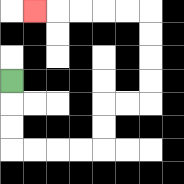{'start': '[0, 3]', 'end': '[1, 0]', 'path_directions': 'D,D,D,R,R,R,R,U,U,R,R,U,U,U,U,L,L,L,L,L', 'path_coordinates': '[[0, 3], [0, 4], [0, 5], [0, 6], [1, 6], [2, 6], [3, 6], [4, 6], [4, 5], [4, 4], [5, 4], [6, 4], [6, 3], [6, 2], [6, 1], [6, 0], [5, 0], [4, 0], [3, 0], [2, 0], [1, 0]]'}